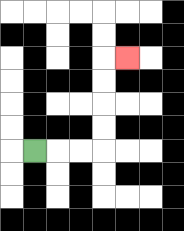{'start': '[1, 6]', 'end': '[5, 2]', 'path_directions': 'R,R,R,U,U,U,U,R', 'path_coordinates': '[[1, 6], [2, 6], [3, 6], [4, 6], [4, 5], [4, 4], [4, 3], [4, 2], [5, 2]]'}